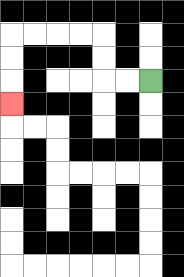{'start': '[6, 3]', 'end': '[0, 4]', 'path_directions': 'L,L,U,U,L,L,L,L,D,D,D', 'path_coordinates': '[[6, 3], [5, 3], [4, 3], [4, 2], [4, 1], [3, 1], [2, 1], [1, 1], [0, 1], [0, 2], [0, 3], [0, 4]]'}